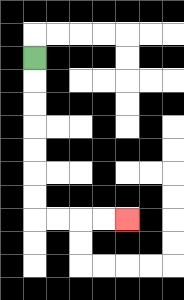{'start': '[1, 2]', 'end': '[5, 9]', 'path_directions': 'D,D,D,D,D,D,D,R,R,R,R', 'path_coordinates': '[[1, 2], [1, 3], [1, 4], [1, 5], [1, 6], [1, 7], [1, 8], [1, 9], [2, 9], [3, 9], [4, 9], [5, 9]]'}